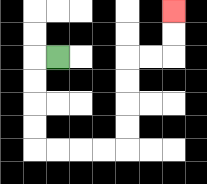{'start': '[2, 2]', 'end': '[7, 0]', 'path_directions': 'L,D,D,D,D,R,R,R,R,U,U,U,U,R,R,U,U', 'path_coordinates': '[[2, 2], [1, 2], [1, 3], [1, 4], [1, 5], [1, 6], [2, 6], [3, 6], [4, 6], [5, 6], [5, 5], [5, 4], [5, 3], [5, 2], [6, 2], [7, 2], [7, 1], [7, 0]]'}